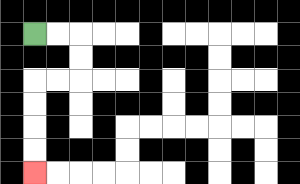{'start': '[1, 1]', 'end': '[1, 7]', 'path_directions': 'R,R,D,D,L,L,D,D,D,D', 'path_coordinates': '[[1, 1], [2, 1], [3, 1], [3, 2], [3, 3], [2, 3], [1, 3], [1, 4], [1, 5], [1, 6], [1, 7]]'}